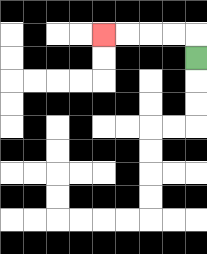{'start': '[8, 2]', 'end': '[4, 1]', 'path_directions': 'U,L,L,L,L', 'path_coordinates': '[[8, 2], [8, 1], [7, 1], [6, 1], [5, 1], [4, 1]]'}